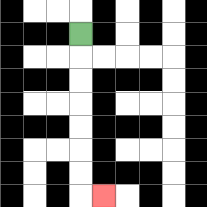{'start': '[3, 1]', 'end': '[4, 8]', 'path_directions': 'D,D,D,D,D,D,D,R', 'path_coordinates': '[[3, 1], [3, 2], [3, 3], [3, 4], [3, 5], [3, 6], [3, 7], [3, 8], [4, 8]]'}